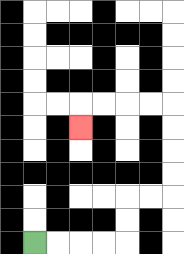{'start': '[1, 10]', 'end': '[3, 5]', 'path_directions': 'R,R,R,R,U,U,R,R,U,U,U,U,L,L,L,L,D', 'path_coordinates': '[[1, 10], [2, 10], [3, 10], [4, 10], [5, 10], [5, 9], [5, 8], [6, 8], [7, 8], [7, 7], [7, 6], [7, 5], [7, 4], [6, 4], [5, 4], [4, 4], [3, 4], [3, 5]]'}